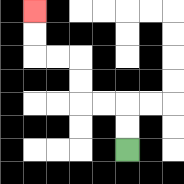{'start': '[5, 6]', 'end': '[1, 0]', 'path_directions': 'U,U,L,L,U,U,L,L,U,U', 'path_coordinates': '[[5, 6], [5, 5], [5, 4], [4, 4], [3, 4], [3, 3], [3, 2], [2, 2], [1, 2], [1, 1], [1, 0]]'}